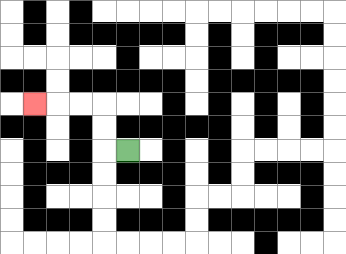{'start': '[5, 6]', 'end': '[1, 4]', 'path_directions': 'L,U,U,L,L,L', 'path_coordinates': '[[5, 6], [4, 6], [4, 5], [4, 4], [3, 4], [2, 4], [1, 4]]'}